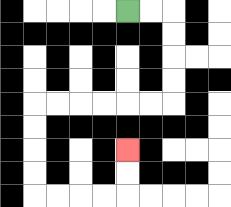{'start': '[5, 0]', 'end': '[5, 6]', 'path_directions': 'R,R,D,D,D,D,L,L,L,L,L,L,D,D,D,D,R,R,R,R,U,U', 'path_coordinates': '[[5, 0], [6, 0], [7, 0], [7, 1], [7, 2], [7, 3], [7, 4], [6, 4], [5, 4], [4, 4], [3, 4], [2, 4], [1, 4], [1, 5], [1, 6], [1, 7], [1, 8], [2, 8], [3, 8], [4, 8], [5, 8], [5, 7], [5, 6]]'}